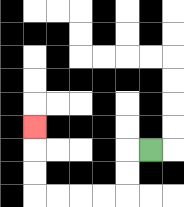{'start': '[6, 6]', 'end': '[1, 5]', 'path_directions': 'L,D,D,L,L,L,L,U,U,U', 'path_coordinates': '[[6, 6], [5, 6], [5, 7], [5, 8], [4, 8], [3, 8], [2, 8], [1, 8], [1, 7], [1, 6], [1, 5]]'}